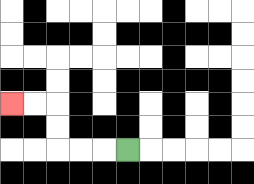{'start': '[5, 6]', 'end': '[0, 4]', 'path_directions': 'L,L,L,U,U,L,L', 'path_coordinates': '[[5, 6], [4, 6], [3, 6], [2, 6], [2, 5], [2, 4], [1, 4], [0, 4]]'}